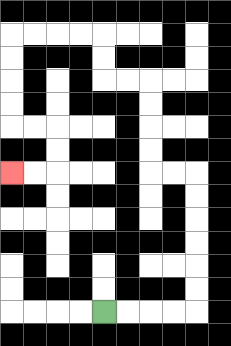{'start': '[4, 13]', 'end': '[0, 7]', 'path_directions': 'R,R,R,R,U,U,U,U,U,U,L,L,U,U,U,U,L,L,U,U,L,L,L,L,D,D,D,D,R,R,D,D,L,L', 'path_coordinates': '[[4, 13], [5, 13], [6, 13], [7, 13], [8, 13], [8, 12], [8, 11], [8, 10], [8, 9], [8, 8], [8, 7], [7, 7], [6, 7], [6, 6], [6, 5], [6, 4], [6, 3], [5, 3], [4, 3], [4, 2], [4, 1], [3, 1], [2, 1], [1, 1], [0, 1], [0, 2], [0, 3], [0, 4], [0, 5], [1, 5], [2, 5], [2, 6], [2, 7], [1, 7], [0, 7]]'}